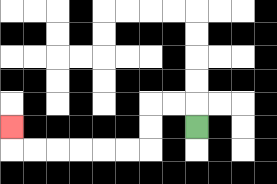{'start': '[8, 5]', 'end': '[0, 5]', 'path_directions': 'U,L,L,D,D,L,L,L,L,L,L,U', 'path_coordinates': '[[8, 5], [8, 4], [7, 4], [6, 4], [6, 5], [6, 6], [5, 6], [4, 6], [3, 6], [2, 6], [1, 6], [0, 6], [0, 5]]'}